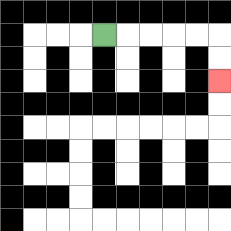{'start': '[4, 1]', 'end': '[9, 3]', 'path_directions': 'R,R,R,R,R,D,D', 'path_coordinates': '[[4, 1], [5, 1], [6, 1], [7, 1], [8, 1], [9, 1], [9, 2], [9, 3]]'}